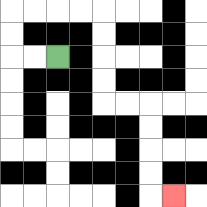{'start': '[2, 2]', 'end': '[7, 8]', 'path_directions': 'L,L,U,U,R,R,R,R,D,D,D,D,R,R,D,D,D,D,R', 'path_coordinates': '[[2, 2], [1, 2], [0, 2], [0, 1], [0, 0], [1, 0], [2, 0], [3, 0], [4, 0], [4, 1], [4, 2], [4, 3], [4, 4], [5, 4], [6, 4], [6, 5], [6, 6], [6, 7], [6, 8], [7, 8]]'}